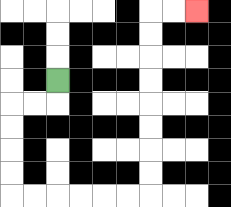{'start': '[2, 3]', 'end': '[8, 0]', 'path_directions': 'D,L,L,D,D,D,D,R,R,R,R,R,R,U,U,U,U,U,U,U,U,R,R', 'path_coordinates': '[[2, 3], [2, 4], [1, 4], [0, 4], [0, 5], [0, 6], [0, 7], [0, 8], [1, 8], [2, 8], [3, 8], [4, 8], [5, 8], [6, 8], [6, 7], [6, 6], [6, 5], [6, 4], [6, 3], [6, 2], [6, 1], [6, 0], [7, 0], [8, 0]]'}